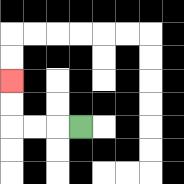{'start': '[3, 5]', 'end': '[0, 3]', 'path_directions': 'L,L,L,U,U', 'path_coordinates': '[[3, 5], [2, 5], [1, 5], [0, 5], [0, 4], [0, 3]]'}